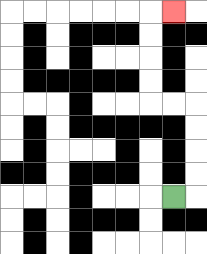{'start': '[7, 8]', 'end': '[7, 0]', 'path_directions': 'R,U,U,U,U,L,L,U,U,U,U,R', 'path_coordinates': '[[7, 8], [8, 8], [8, 7], [8, 6], [8, 5], [8, 4], [7, 4], [6, 4], [6, 3], [6, 2], [6, 1], [6, 0], [7, 0]]'}